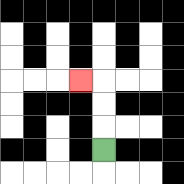{'start': '[4, 6]', 'end': '[3, 3]', 'path_directions': 'U,U,U,L', 'path_coordinates': '[[4, 6], [4, 5], [4, 4], [4, 3], [3, 3]]'}